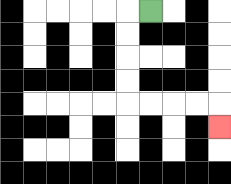{'start': '[6, 0]', 'end': '[9, 5]', 'path_directions': 'L,D,D,D,D,R,R,R,R,D', 'path_coordinates': '[[6, 0], [5, 0], [5, 1], [5, 2], [5, 3], [5, 4], [6, 4], [7, 4], [8, 4], [9, 4], [9, 5]]'}